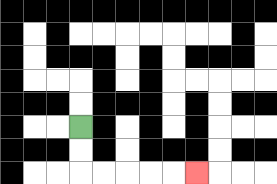{'start': '[3, 5]', 'end': '[8, 7]', 'path_directions': 'D,D,R,R,R,R,R', 'path_coordinates': '[[3, 5], [3, 6], [3, 7], [4, 7], [5, 7], [6, 7], [7, 7], [8, 7]]'}